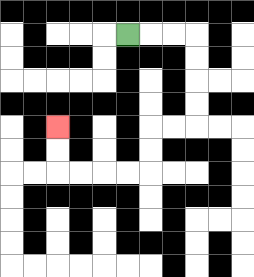{'start': '[5, 1]', 'end': '[2, 5]', 'path_directions': 'R,R,R,D,D,D,D,L,L,D,D,L,L,L,L,U,U', 'path_coordinates': '[[5, 1], [6, 1], [7, 1], [8, 1], [8, 2], [8, 3], [8, 4], [8, 5], [7, 5], [6, 5], [6, 6], [6, 7], [5, 7], [4, 7], [3, 7], [2, 7], [2, 6], [2, 5]]'}